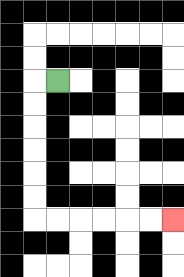{'start': '[2, 3]', 'end': '[7, 9]', 'path_directions': 'L,D,D,D,D,D,D,R,R,R,R,R,R', 'path_coordinates': '[[2, 3], [1, 3], [1, 4], [1, 5], [1, 6], [1, 7], [1, 8], [1, 9], [2, 9], [3, 9], [4, 9], [5, 9], [6, 9], [7, 9]]'}